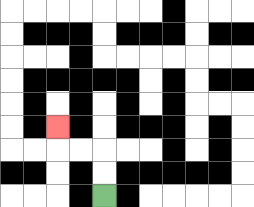{'start': '[4, 8]', 'end': '[2, 5]', 'path_directions': 'U,U,L,L,U', 'path_coordinates': '[[4, 8], [4, 7], [4, 6], [3, 6], [2, 6], [2, 5]]'}